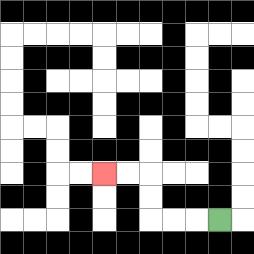{'start': '[9, 9]', 'end': '[4, 7]', 'path_directions': 'L,L,L,U,U,L,L', 'path_coordinates': '[[9, 9], [8, 9], [7, 9], [6, 9], [6, 8], [6, 7], [5, 7], [4, 7]]'}